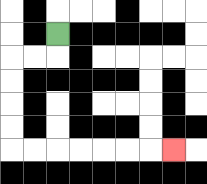{'start': '[2, 1]', 'end': '[7, 6]', 'path_directions': 'D,L,L,D,D,D,D,R,R,R,R,R,R,R', 'path_coordinates': '[[2, 1], [2, 2], [1, 2], [0, 2], [0, 3], [0, 4], [0, 5], [0, 6], [1, 6], [2, 6], [3, 6], [4, 6], [5, 6], [6, 6], [7, 6]]'}